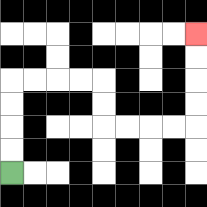{'start': '[0, 7]', 'end': '[8, 1]', 'path_directions': 'U,U,U,U,R,R,R,R,D,D,R,R,R,R,U,U,U,U', 'path_coordinates': '[[0, 7], [0, 6], [0, 5], [0, 4], [0, 3], [1, 3], [2, 3], [3, 3], [4, 3], [4, 4], [4, 5], [5, 5], [6, 5], [7, 5], [8, 5], [8, 4], [8, 3], [8, 2], [8, 1]]'}